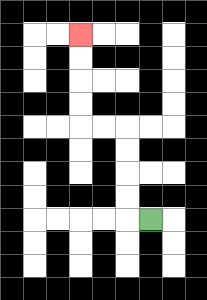{'start': '[6, 9]', 'end': '[3, 1]', 'path_directions': 'L,U,U,U,U,L,L,U,U,U,U', 'path_coordinates': '[[6, 9], [5, 9], [5, 8], [5, 7], [5, 6], [5, 5], [4, 5], [3, 5], [3, 4], [3, 3], [3, 2], [3, 1]]'}